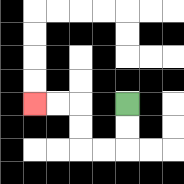{'start': '[5, 4]', 'end': '[1, 4]', 'path_directions': 'D,D,L,L,U,U,L,L', 'path_coordinates': '[[5, 4], [5, 5], [5, 6], [4, 6], [3, 6], [3, 5], [3, 4], [2, 4], [1, 4]]'}